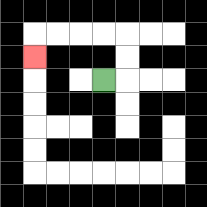{'start': '[4, 3]', 'end': '[1, 2]', 'path_directions': 'R,U,U,L,L,L,L,D', 'path_coordinates': '[[4, 3], [5, 3], [5, 2], [5, 1], [4, 1], [3, 1], [2, 1], [1, 1], [1, 2]]'}